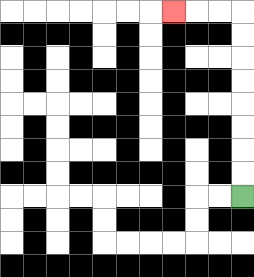{'start': '[10, 8]', 'end': '[7, 0]', 'path_directions': 'U,U,U,U,U,U,U,U,L,L,L', 'path_coordinates': '[[10, 8], [10, 7], [10, 6], [10, 5], [10, 4], [10, 3], [10, 2], [10, 1], [10, 0], [9, 0], [8, 0], [7, 0]]'}